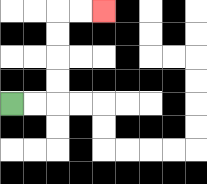{'start': '[0, 4]', 'end': '[4, 0]', 'path_directions': 'R,R,U,U,U,U,R,R', 'path_coordinates': '[[0, 4], [1, 4], [2, 4], [2, 3], [2, 2], [2, 1], [2, 0], [3, 0], [4, 0]]'}